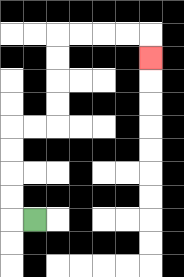{'start': '[1, 9]', 'end': '[6, 2]', 'path_directions': 'L,U,U,U,U,R,R,U,U,U,U,R,R,R,R,D', 'path_coordinates': '[[1, 9], [0, 9], [0, 8], [0, 7], [0, 6], [0, 5], [1, 5], [2, 5], [2, 4], [2, 3], [2, 2], [2, 1], [3, 1], [4, 1], [5, 1], [6, 1], [6, 2]]'}